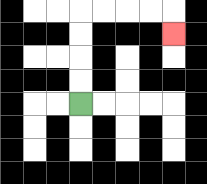{'start': '[3, 4]', 'end': '[7, 1]', 'path_directions': 'U,U,U,U,R,R,R,R,D', 'path_coordinates': '[[3, 4], [3, 3], [3, 2], [3, 1], [3, 0], [4, 0], [5, 0], [6, 0], [7, 0], [7, 1]]'}